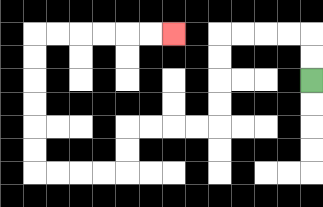{'start': '[13, 3]', 'end': '[7, 1]', 'path_directions': 'U,U,L,L,L,L,D,D,D,D,L,L,L,L,D,D,L,L,L,L,U,U,U,U,U,U,R,R,R,R,R,R', 'path_coordinates': '[[13, 3], [13, 2], [13, 1], [12, 1], [11, 1], [10, 1], [9, 1], [9, 2], [9, 3], [9, 4], [9, 5], [8, 5], [7, 5], [6, 5], [5, 5], [5, 6], [5, 7], [4, 7], [3, 7], [2, 7], [1, 7], [1, 6], [1, 5], [1, 4], [1, 3], [1, 2], [1, 1], [2, 1], [3, 1], [4, 1], [5, 1], [6, 1], [7, 1]]'}